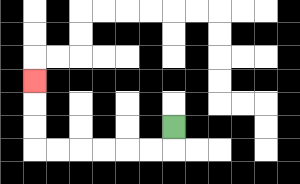{'start': '[7, 5]', 'end': '[1, 3]', 'path_directions': 'D,L,L,L,L,L,L,U,U,U', 'path_coordinates': '[[7, 5], [7, 6], [6, 6], [5, 6], [4, 6], [3, 6], [2, 6], [1, 6], [1, 5], [1, 4], [1, 3]]'}